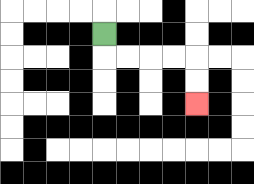{'start': '[4, 1]', 'end': '[8, 4]', 'path_directions': 'D,R,R,R,R,D,D', 'path_coordinates': '[[4, 1], [4, 2], [5, 2], [6, 2], [7, 2], [8, 2], [8, 3], [8, 4]]'}